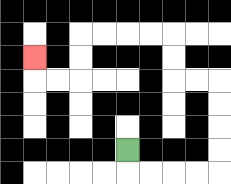{'start': '[5, 6]', 'end': '[1, 2]', 'path_directions': 'D,R,R,R,R,U,U,U,U,L,L,U,U,L,L,L,L,D,D,L,L,U', 'path_coordinates': '[[5, 6], [5, 7], [6, 7], [7, 7], [8, 7], [9, 7], [9, 6], [9, 5], [9, 4], [9, 3], [8, 3], [7, 3], [7, 2], [7, 1], [6, 1], [5, 1], [4, 1], [3, 1], [3, 2], [3, 3], [2, 3], [1, 3], [1, 2]]'}